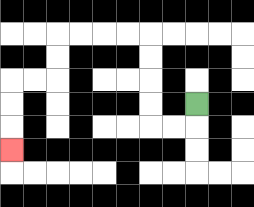{'start': '[8, 4]', 'end': '[0, 6]', 'path_directions': 'D,L,L,U,U,U,U,L,L,L,L,D,D,L,L,D,D,D', 'path_coordinates': '[[8, 4], [8, 5], [7, 5], [6, 5], [6, 4], [6, 3], [6, 2], [6, 1], [5, 1], [4, 1], [3, 1], [2, 1], [2, 2], [2, 3], [1, 3], [0, 3], [0, 4], [0, 5], [0, 6]]'}